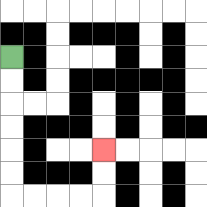{'start': '[0, 2]', 'end': '[4, 6]', 'path_directions': 'D,D,D,D,D,D,R,R,R,R,U,U', 'path_coordinates': '[[0, 2], [0, 3], [0, 4], [0, 5], [0, 6], [0, 7], [0, 8], [1, 8], [2, 8], [3, 8], [4, 8], [4, 7], [4, 6]]'}